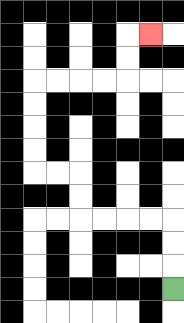{'start': '[7, 12]', 'end': '[6, 1]', 'path_directions': 'U,U,U,L,L,L,L,U,U,L,L,U,U,U,U,R,R,R,R,U,U,R', 'path_coordinates': '[[7, 12], [7, 11], [7, 10], [7, 9], [6, 9], [5, 9], [4, 9], [3, 9], [3, 8], [3, 7], [2, 7], [1, 7], [1, 6], [1, 5], [1, 4], [1, 3], [2, 3], [3, 3], [4, 3], [5, 3], [5, 2], [5, 1], [6, 1]]'}